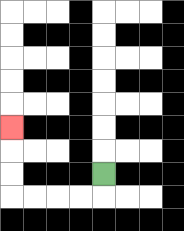{'start': '[4, 7]', 'end': '[0, 5]', 'path_directions': 'D,L,L,L,L,U,U,U', 'path_coordinates': '[[4, 7], [4, 8], [3, 8], [2, 8], [1, 8], [0, 8], [0, 7], [0, 6], [0, 5]]'}